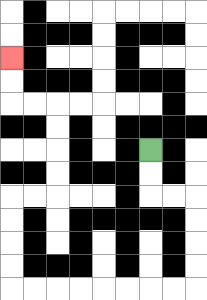{'start': '[6, 6]', 'end': '[0, 2]', 'path_directions': 'D,D,R,R,D,D,D,D,L,L,L,L,L,L,L,L,U,U,U,U,R,R,U,U,U,U,L,L,U,U', 'path_coordinates': '[[6, 6], [6, 7], [6, 8], [7, 8], [8, 8], [8, 9], [8, 10], [8, 11], [8, 12], [7, 12], [6, 12], [5, 12], [4, 12], [3, 12], [2, 12], [1, 12], [0, 12], [0, 11], [0, 10], [0, 9], [0, 8], [1, 8], [2, 8], [2, 7], [2, 6], [2, 5], [2, 4], [1, 4], [0, 4], [0, 3], [0, 2]]'}